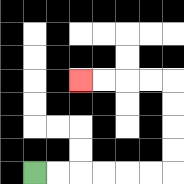{'start': '[1, 7]', 'end': '[3, 3]', 'path_directions': 'R,R,R,R,R,R,U,U,U,U,L,L,L,L', 'path_coordinates': '[[1, 7], [2, 7], [3, 7], [4, 7], [5, 7], [6, 7], [7, 7], [7, 6], [7, 5], [7, 4], [7, 3], [6, 3], [5, 3], [4, 3], [3, 3]]'}